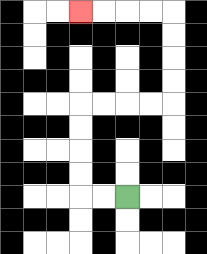{'start': '[5, 8]', 'end': '[3, 0]', 'path_directions': 'L,L,U,U,U,U,R,R,R,R,U,U,U,U,L,L,L,L', 'path_coordinates': '[[5, 8], [4, 8], [3, 8], [3, 7], [3, 6], [3, 5], [3, 4], [4, 4], [5, 4], [6, 4], [7, 4], [7, 3], [7, 2], [7, 1], [7, 0], [6, 0], [5, 0], [4, 0], [3, 0]]'}